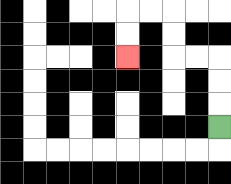{'start': '[9, 5]', 'end': '[5, 2]', 'path_directions': 'U,U,U,L,L,U,U,L,L,D,D', 'path_coordinates': '[[9, 5], [9, 4], [9, 3], [9, 2], [8, 2], [7, 2], [7, 1], [7, 0], [6, 0], [5, 0], [5, 1], [5, 2]]'}